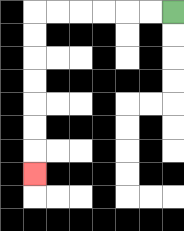{'start': '[7, 0]', 'end': '[1, 7]', 'path_directions': 'L,L,L,L,L,L,D,D,D,D,D,D,D', 'path_coordinates': '[[7, 0], [6, 0], [5, 0], [4, 0], [3, 0], [2, 0], [1, 0], [1, 1], [1, 2], [1, 3], [1, 4], [1, 5], [1, 6], [1, 7]]'}